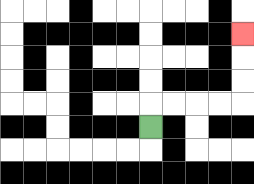{'start': '[6, 5]', 'end': '[10, 1]', 'path_directions': 'U,R,R,R,R,U,U,U', 'path_coordinates': '[[6, 5], [6, 4], [7, 4], [8, 4], [9, 4], [10, 4], [10, 3], [10, 2], [10, 1]]'}